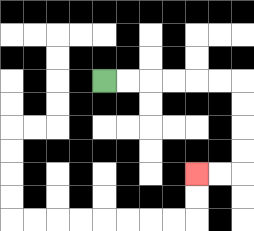{'start': '[4, 3]', 'end': '[8, 7]', 'path_directions': 'R,R,R,R,R,R,D,D,D,D,L,L', 'path_coordinates': '[[4, 3], [5, 3], [6, 3], [7, 3], [8, 3], [9, 3], [10, 3], [10, 4], [10, 5], [10, 6], [10, 7], [9, 7], [8, 7]]'}